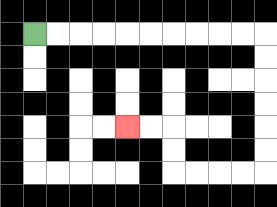{'start': '[1, 1]', 'end': '[5, 5]', 'path_directions': 'R,R,R,R,R,R,R,R,R,R,D,D,D,D,D,D,L,L,L,L,U,U,L,L', 'path_coordinates': '[[1, 1], [2, 1], [3, 1], [4, 1], [5, 1], [6, 1], [7, 1], [8, 1], [9, 1], [10, 1], [11, 1], [11, 2], [11, 3], [11, 4], [11, 5], [11, 6], [11, 7], [10, 7], [9, 7], [8, 7], [7, 7], [7, 6], [7, 5], [6, 5], [5, 5]]'}